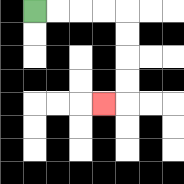{'start': '[1, 0]', 'end': '[4, 4]', 'path_directions': 'R,R,R,R,D,D,D,D,L', 'path_coordinates': '[[1, 0], [2, 0], [3, 0], [4, 0], [5, 0], [5, 1], [5, 2], [5, 3], [5, 4], [4, 4]]'}